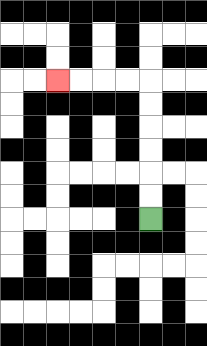{'start': '[6, 9]', 'end': '[2, 3]', 'path_directions': 'U,U,U,U,U,U,L,L,L,L', 'path_coordinates': '[[6, 9], [6, 8], [6, 7], [6, 6], [6, 5], [6, 4], [6, 3], [5, 3], [4, 3], [3, 3], [2, 3]]'}